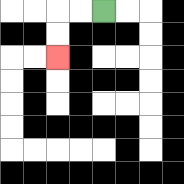{'start': '[4, 0]', 'end': '[2, 2]', 'path_directions': 'L,L,D,D', 'path_coordinates': '[[4, 0], [3, 0], [2, 0], [2, 1], [2, 2]]'}